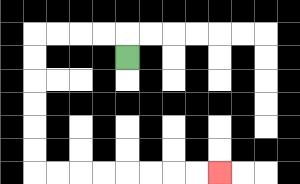{'start': '[5, 2]', 'end': '[9, 7]', 'path_directions': 'U,L,L,L,L,D,D,D,D,D,D,R,R,R,R,R,R,R,R', 'path_coordinates': '[[5, 2], [5, 1], [4, 1], [3, 1], [2, 1], [1, 1], [1, 2], [1, 3], [1, 4], [1, 5], [1, 6], [1, 7], [2, 7], [3, 7], [4, 7], [5, 7], [6, 7], [7, 7], [8, 7], [9, 7]]'}